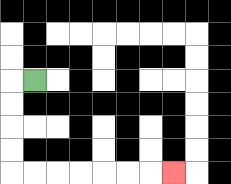{'start': '[1, 3]', 'end': '[7, 7]', 'path_directions': 'L,D,D,D,D,R,R,R,R,R,R,R', 'path_coordinates': '[[1, 3], [0, 3], [0, 4], [0, 5], [0, 6], [0, 7], [1, 7], [2, 7], [3, 7], [4, 7], [5, 7], [6, 7], [7, 7]]'}